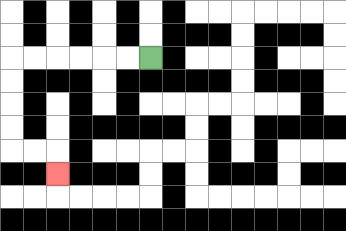{'start': '[6, 2]', 'end': '[2, 7]', 'path_directions': 'L,L,L,L,L,L,D,D,D,D,R,R,D', 'path_coordinates': '[[6, 2], [5, 2], [4, 2], [3, 2], [2, 2], [1, 2], [0, 2], [0, 3], [0, 4], [0, 5], [0, 6], [1, 6], [2, 6], [2, 7]]'}